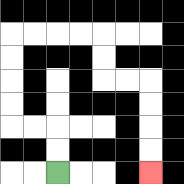{'start': '[2, 7]', 'end': '[6, 7]', 'path_directions': 'U,U,L,L,U,U,U,U,R,R,R,R,D,D,R,R,D,D,D,D', 'path_coordinates': '[[2, 7], [2, 6], [2, 5], [1, 5], [0, 5], [0, 4], [0, 3], [0, 2], [0, 1], [1, 1], [2, 1], [3, 1], [4, 1], [4, 2], [4, 3], [5, 3], [6, 3], [6, 4], [6, 5], [6, 6], [6, 7]]'}